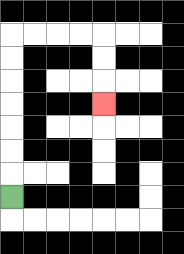{'start': '[0, 8]', 'end': '[4, 4]', 'path_directions': 'U,U,U,U,U,U,U,R,R,R,R,D,D,D', 'path_coordinates': '[[0, 8], [0, 7], [0, 6], [0, 5], [0, 4], [0, 3], [0, 2], [0, 1], [1, 1], [2, 1], [3, 1], [4, 1], [4, 2], [4, 3], [4, 4]]'}